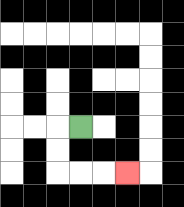{'start': '[3, 5]', 'end': '[5, 7]', 'path_directions': 'L,D,D,R,R,R', 'path_coordinates': '[[3, 5], [2, 5], [2, 6], [2, 7], [3, 7], [4, 7], [5, 7]]'}